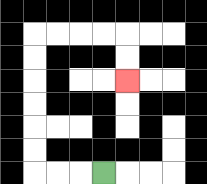{'start': '[4, 7]', 'end': '[5, 3]', 'path_directions': 'L,L,L,U,U,U,U,U,U,R,R,R,R,D,D', 'path_coordinates': '[[4, 7], [3, 7], [2, 7], [1, 7], [1, 6], [1, 5], [1, 4], [1, 3], [1, 2], [1, 1], [2, 1], [3, 1], [4, 1], [5, 1], [5, 2], [5, 3]]'}